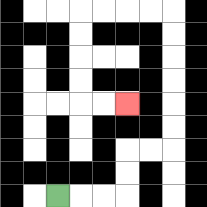{'start': '[2, 8]', 'end': '[5, 4]', 'path_directions': 'R,R,R,U,U,R,R,U,U,U,U,U,U,L,L,L,L,D,D,D,D,R,R', 'path_coordinates': '[[2, 8], [3, 8], [4, 8], [5, 8], [5, 7], [5, 6], [6, 6], [7, 6], [7, 5], [7, 4], [7, 3], [7, 2], [7, 1], [7, 0], [6, 0], [5, 0], [4, 0], [3, 0], [3, 1], [3, 2], [3, 3], [3, 4], [4, 4], [5, 4]]'}